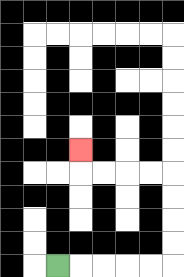{'start': '[2, 11]', 'end': '[3, 6]', 'path_directions': 'R,R,R,R,R,U,U,U,U,L,L,L,L,U', 'path_coordinates': '[[2, 11], [3, 11], [4, 11], [5, 11], [6, 11], [7, 11], [7, 10], [7, 9], [7, 8], [7, 7], [6, 7], [5, 7], [4, 7], [3, 7], [3, 6]]'}